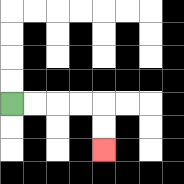{'start': '[0, 4]', 'end': '[4, 6]', 'path_directions': 'R,R,R,R,D,D', 'path_coordinates': '[[0, 4], [1, 4], [2, 4], [3, 4], [4, 4], [4, 5], [4, 6]]'}